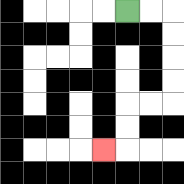{'start': '[5, 0]', 'end': '[4, 6]', 'path_directions': 'R,R,D,D,D,D,L,L,D,D,L', 'path_coordinates': '[[5, 0], [6, 0], [7, 0], [7, 1], [7, 2], [7, 3], [7, 4], [6, 4], [5, 4], [5, 5], [5, 6], [4, 6]]'}